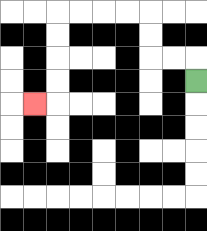{'start': '[8, 3]', 'end': '[1, 4]', 'path_directions': 'U,L,L,U,U,L,L,L,L,D,D,D,D,L', 'path_coordinates': '[[8, 3], [8, 2], [7, 2], [6, 2], [6, 1], [6, 0], [5, 0], [4, 0], [3, 0], [2, 0], [2, 1], [2, 2], [2, 3], [2, 4], [1, 4]]'}